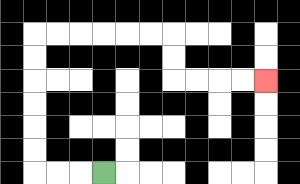{'start': '[4, 7]', 'end': '[11, 3]', 'path_directions': 'L,L,L,U,U,U,U,U,U,R,R,R,R,R,R,D,D,R,R,R,R', 'path_coordinates': '[[4, 7], [3, 7], [2, 7], [1, 7], [1, 6], [1, 5], [1, 4], [1, 3], [1, 2], [1, 1], [2, 1], [3, 1], [4, 1], [5, 1], [6, 1], [7, 1], [7, 2], [7, 3], [8, 3], [9, 3], [10, 3], [11, 3]]'}